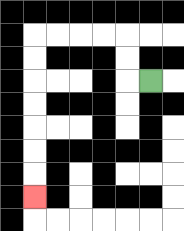{'start': '[6, 3]', 'end': '[1, 8]', 'path_directions': 'L,U,U,L,L,L,L,D,D,D,D,D,D,D', 'path_coordinates': '[[6, 3], [5, 3], [5, 2], [5, 1], [4, 1], [3, 1], [2, 1], [1, 1], [1, 2], [1, 3], [1, 4], [1, 5], [1, 6], [1, 7], [1, 8]]'}